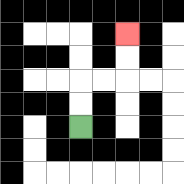{'start': '[3, 5]', 'end': '[5, 1]', 'path_directions': 'U,U,R,R,U,U', 'path_coordinates': '[[3, 5], [3, 4], [3, 3], [4, 3], [5, 3], [5, 2], [5, 1]]'}